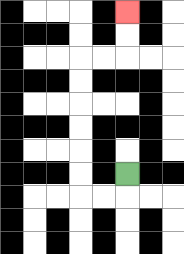{'start': '[5, 7]', 'end': '[5, 0]', 'path_directions': 'D,L,L,U,U,U,U,U,U,R,R,U,U', 'path_coordinates': '[[5, 7], [5, 8], [4, 8], [3, 8], [3, 7], [3, 6], [3, 5], [3, 4], [3, 3], [3, 2], [4, 2], [5, 2], [5, 1], [5, 0]]'}